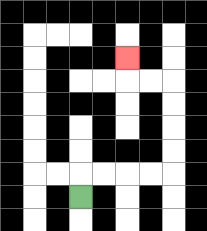{'start': '[3, 8]', 'end': '[5, 2]', 'path_directions': 'U,R,R,R,R,U,U,U,U,L,L,U', 'path_coordinates': '[[3, 8], [3, 7], [4, 7], [5, 7], [6, 7], [7, 7], [7, 6], [7, 5], [7, 4], [7, 3], [6, 3], [5, 3], [5, 2]]'}